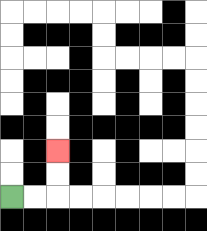{'start': '[0, 8]', 'end': '[2, 6]', 'path_directions': 'R,R,U,U', 'path_coordinates': '[[0, 8], [1, 8], [2, 8], [2, 7], [2, 6]]'}